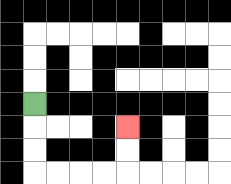{'start': '[1, 4]', 'end': '[5, 5]', 'path_directions': 'D,D,D,R,R,R,R,U,U', 'path_coordinates': '[[1, 4], [1, 5], [1, 6], [1, 7], [2, 7], [3, 7], [4, 7], [5, 7], [5, 6], [5, 5]]'}